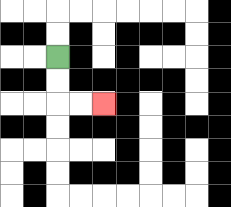{'start': '[2, 2]', 'end': '[4, 4]', 'path_directions': 'D,D,R,R', 'path_coordinates': '[[2, 2], [2, 3], [2, 4], [3, 4], [4, 4]]'}